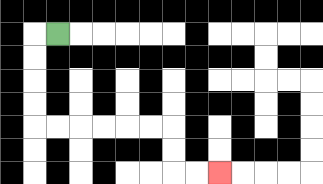{'start': '[2, 1]', 'end': '[9, 7]', 'path_directions': 'L,D,D,D,D,R,R,R,R,R,R,D,D,R,R', 'path_coordinates': '[[2, 1], [1, 1], [1, 2], [1, 3], [1, 4], [1, 5], [2, 5], [3, 5], [4, 5], [5, 5], [6, 5], [7, 5], [7, 6], [7, 7], [8, 7], [9, 7]]'}